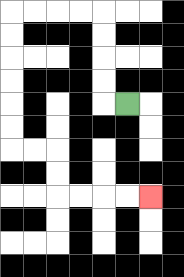{'start': '[5, 4]', 'end': '[6, 8]', 'path_directions': 'L,U,U,U,U,L,L,L,L,D,D,D,D,D,D,R,R,D,D,R,R,R,R', 'path_coordinates': '[[5, 4], [4, 4], [4, 3], [4, 2], [4, 1], [4, 0], [3, 0], [2, 0], [1, 0], [0, 0], [0, 1], [0, 2], [0, 3], [0, 4], [0, 5], [0, 6], [1, 6], [2, 6], [2, 7], [2, 8], [3, 8], [4, 8], [5, 8], [6, 8]]'}